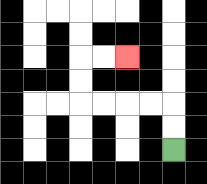{'start': '[7, 6]', 'end': '[5, 2]', 'path_directions': 'U,U,L,L,L,L,U,U,R,R', 'path_coordinates': '[[7, 6], [7, 5], [7, 4], [6, 4], [5, 4], [4, 4], [3, 4], [3, 3], [3, 2], [4, 2], [5, 2]]'}